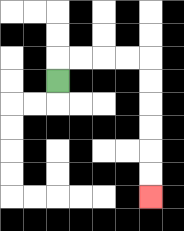{'start': '[2, 3]', 'end': '[6, 8]', 'path_directions': 'U,R,R,R,R,D,D,D,D,D,D', 'path_coordinates': '[[2, 3], [2, 2], [3, 2], [4, 2], [5, 2], [6, 2], [6, 3], [6, 4], [6, 5], [6, 6], [6, 7], [6, 8]]'}